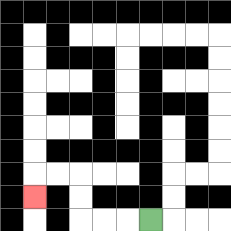{'start': '[6, 9]', 'end': '[1, 8]', 'path_directions': 'L,L,L,U,U,L,L,D', 'path_coordinates': '[[6, 9], [5, 9], [4, 9], [3, 9], [3, 8], [3, 7], [2, 7], [1, 7], [1, 8]]'}